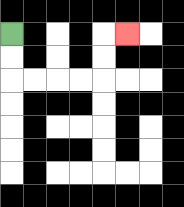{'start': '[0, 1]', 'end': '[5, 1]', 'path_directions': 'D,D,R,R,R,R,U,U,R', 'path_coordinates': '[[0, 1], [0, 2], [0, 3], [1, 3], [2, 3], [3, 3], [4, 3], [4, 2], [4, 1], [5, 1]]'}